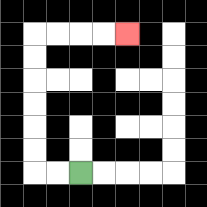{'start': '[3, 7]', 'end': '[5, 1]', 'path_directions': 'L,L,U,U,U,U,U,U,R,R,R,R', 'path_coordinates': '[[3, 7], [2, 7], [1, 7], [1, 6], [1, 5], [1, 4], [1, 3], [1, 2], [1, 1], [2, 1], [3, 1], [4, 1], [5, 1]]'}